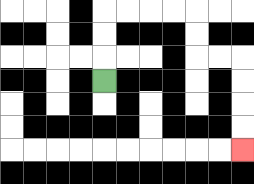{'start': '[4, 3]', 'end': '[10, 6]', 'path_directions': 'U,U,U,R,R,R,R,D,D,R,R,D,D,D,D', 'path_coordinates': '[[4, 3], [4, 2], [4, 1], [4, 0], [5, 0], [6, 0], [7, 0], [8, 0], [8, 1], [8, 2], [9, 2], [10, 2], [10, 3], [10, 4], [10, 5], [10, 6]]'}